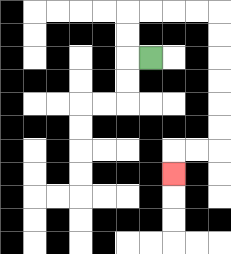{'start': '[6, 2]', 'end': '[7, 7]', 'path_directions': 'L,U,U,R,R,R,R,D,D,D,D,D,D,L,L,D', 'path_coordinates': '[[6, 2], [5, 2], [5, 1], [5, 0], [6, 0], [7, 0], [8, 0], [9, 0], [9, 1], [9, 2], [9, 3], [9, 4], [9, 5], [9, 6], [8, 6], [7, 6], [7, 7]]'}